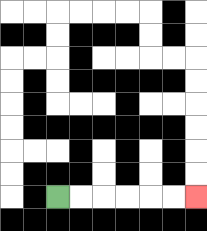{'start': '[2, 8]', 'end': '[8, 8]', 'path_directions': 'R,R,R,R,R,R', 'path_coordinates': '[[2, 8], [3, 8], [4, 8], [5, 8], [6, 8], [7, 8], [8, 8]]'}